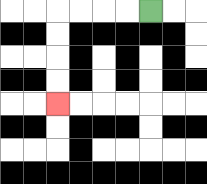{'start': '[6, 0]', 'end': '[2, 4]', 'path_directions': 'L,L,L,L,D,D,D,D', 'path_coordinates': '[[6, 0], [5, 0], [4, 0], [3, 0], [2, 0], [2, 1], [2, 2], [2, 3], [2, 4]]'}